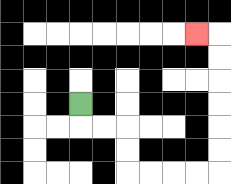{'start': '[3, 4]', 'end': '[8, 1]', 'path_directions': 'D,R,R,D,D,R,R,R,R,U,U,U,U,U,U,L', 'path_coordinates': '[[3, 4], [3, 5], [4, 5], [5, 5], [5, 6], [5, 7], [6, 7], [7, 7], [8, 7], [9, 7], [9, 6], [9, 5], [9, 4], [9, 3], [9, 2], [9, 1], [8, 1]]'}